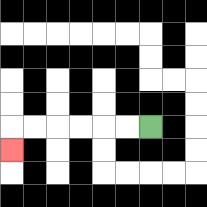{'start': '[6, 5]', 'end': '[0, 6]', 'path_directions': 'L,L,L,L,L,L,D', 'path_coordinates': '[[6, 5], [5, 5], [4, 5], [3, 5], [2, 5], [1, 5], [0, 5], [0, 6]]'}